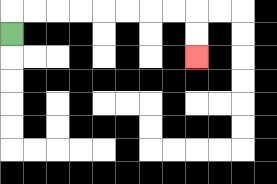{'start': '[0, 1]', 'end': '[8, 2]', 'path_directions': 'U,R,R,R,R,R,R,R,R,D,D', 'path_coordinates': '[[0, 1], [0, 0], [1, 0], [2, 0], [3, 0], [4, 0], [5, 0], [6, 0], [7, 0], [8, 0], [8, 1], [8, 2]]'}